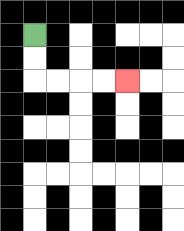{'start': '[1, 1]', 'end': '[5, 3]', 'path_directions': 'D,D,R,R,R,R', 'path_coordinates': '[[1, 1], [1, 2], [1, 3], [2, 3], [3, 3], [4, 3], [5, 3]]'}